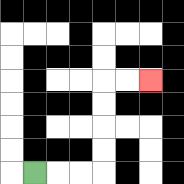{'start': '[1, 7]', 'end': '[6, 3]', 'path_directions': 'R,R,R,U,U,U,U,R,R', 'path_coordinates': '[[1, 7], [2, 7], [3, 7], [4, 7], [4, 6], [4, 5], [4, 4], [4, 3], [5, 3], [6, 3]]'}